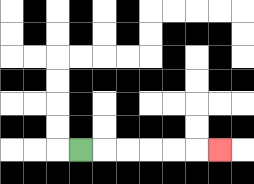{'start': '[3, 6]', 'end': '[9, 6]', 'path_directions': 'R,R,R,R,R,R', 'path_coordinates': '[[3, 6], [4, 6], [5, 6], [6, 6], [7, 6], [8, 6], [9, 6]]'}